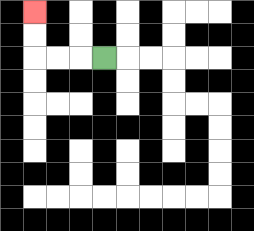{'start': '[4, 2]', 'end': '[1, 0]', 'path_directions': 'L,L,L,U,U', 'path_coordinates': '[[4, 2], [3, 2], [2, 2], [1, 2], [1, 1], [1, 0]]'}